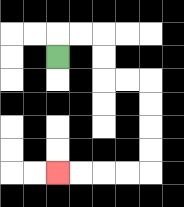{'start': '[2, 2]', 'end': '[2, 7]', 'path_directions': 'U,R,R,D,D,R,R,D,D,D,D,L,L,L,L', 'path_coordinates': '[[2, 2], [2, 1], [3, 1], [4, 1], [4, 2], [4, 3], [5, 3], [6, 3], [6, 4], [6, 5], [6, 6], [6, 7], [5, 7], [4, 7], [3, 7], [2, 7]]'}